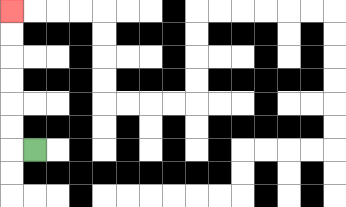{'start': '[1, 6]', 'end': '[0, 0]', 'path_directions': 'L,U,U,U,U,U,U', 'path_coordinates': '[[1, 6], [0, 6], [0, 5], [0, 4], [0, 3], [0, 2], [0, 1], [0, 0]]'}